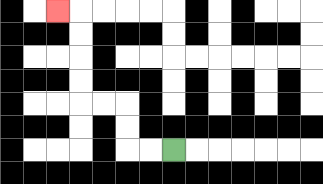{'start': '[7, 6]', 'end': '[2, 0]', 'path_directions': 'L,L,U,U,L,L,U,U,U,U,L', 'path_coordinates': '[[7, 6], [6, 6], [5, 6], [5, 5], [5, 4], [4, 4], [3, 4], [3, 3], [3, 2], [3, 1], [3, 0], [2, 0]]'}